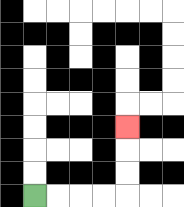{'start': '[1, 8]', 'end': '[5, 5]', 'path_directions': 'R,R,R,R,U,U,U', 'path_coordinates': '[[1, 8], [2, 8], [3, 8], [4, 8], [5, 8], [5, 7], [5, 6], [5, 5]]'}